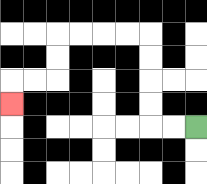{'start': '[8, 5]', 'end': '[0, 4]', 'path_directions': 'L,L,U,U,U,U,L,L,L,L,D,D,L,L,D', 'path_coordinates': '[[8, 5], [7, 5], [6, 5], [6, 4], [6, 3], [6, 2], [6, 1], [5, 1], [4, 1], [3, 1], [2, 1], [2, 2], [2, 3], [1, 3], [0, 3], [0, 4]]'}